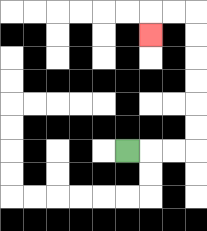{'start': '[5, 6]', 'end': '[6, 1]', 'path_directions': 'R,R,R,U,U,U,U,U,U,L,L,D', 'path_coordinates': '[[5, 6], [6, 6], [7, 6], [8, 6], [8, 5], [8, 4], [8, 3], [8, 2], [8, 1], [8, 0], [7, 0], [6, 0], [6, 1]]'}